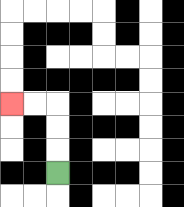{'start': '[2, 7]', 'end': '[0, 4]', 'path_directions': 'U,U,U,L,L', 'path_coordinates': '[[2, 7], [2, 6], [2, 5], [2, 4], [1, 4], [0, 4]]'}